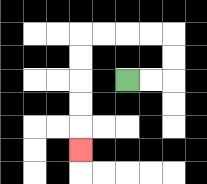{'start': '[5, 3]', 'end': '[3, 6]', 'path_directions': 'R,R,U,U,L,L,L,L,D,D,D,D,D', 'path_coordinates': '[[5, 3], [6, 3], [7, 3], [7, 2], [7, 1], [6, 1], [5, 1], [4, 1], [3, 1], [3, 2], [3, 3], [3, 4], [3, 5], [3, 6]]'}